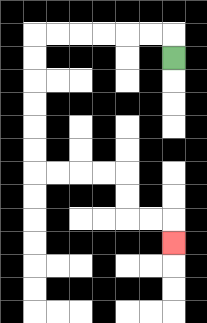{'start': '[7, 2]', 'end': '[7, 10]', 'path_directions': 'U,L,L,L,L,L,L,D,D,D,D,D,D,R,R,R,R,D,D,R,R,D', 'path_coordinates': '[[7, 2], [7, 1], [6, 1], [5, 1], [4, 1], [3, 1], [2, 1], [1, 1], [1, 2], [1, 3], [1, 4], [1, 5], [1, 6], [1, 7], [2, 7], [3, 7], [4, 7], [5, 7], [5, 8], [5, 9], [6, 9], [7, 9], [7, 10]]'}